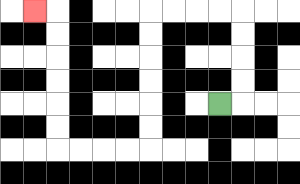{'start': '[9, 4]', 'end': '[1, 0]', 'path_directions': 'R,U,U,U,U,L,L,L,L,D,D,D,D,D,D,L,L,L,L,U,U,U,U,U,U,L', 'path_coordinates': '[[9, 4], [10, 4], [10, 3], [10, 2], [10, 1], [10, 0], [9, 0], [8, 0], [7, 0], [6, 0], [6, 1], [6, 2], [6, 3], [6, 4], [6, 5], [6, 6], [5, 6], [4, 6], [3, 6], [2, 6], [2, 5], [2, 4], [2, 3], [2, 2], [2, 1], [2, 0], [1, 0]]'}